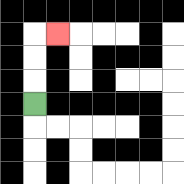{'start': '[1, 4]', 'end': '[2, 1]', 'path_directions': 'U,U,U,R', 'path_coordinates': '[[1, 4], [1, 3], [1, 2], [1, 1], [2, 1]]'}